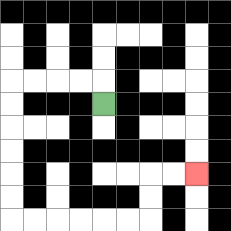{'start': '[4, 4]', 'end': '[8, 7]', 'path_directions': 'U,L,L,L,L,D,D,D,D,D,D,R,R,R,R,R,R,U,U,R,R', 'path_coordinates': '[[4, 4], [4, 3], [3, 3], [2, 3], [1, 3], [0, 3], [0, 4], [0, 5], [0, 6], [0, 7], [0, 8], [0, 9], [1, 9], [2, 9], [3, 9], [4, 9], [5, 9], [6, 9], [6, 8], [6, 7], [7, 7], [8, 7]]'}